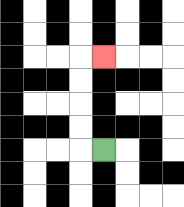{'start': '[4, 6]', 'end': '[4, 2]', 'path_directions': 'L,U,U,U,U,R', 'path_coordinates': '[[4, 6], [3, 6], [3, 5], [3, 4], [3, 3], [3, 2], [4, 2]]'}